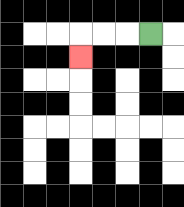{'start': '[6, 1]', 'end': '[3, 2]', 'path_directions': 'L,L,L,D', 'path_coordinates': '[[6, 1], [5, 1], [4, 1], [3, 1], [3, 2]]'}